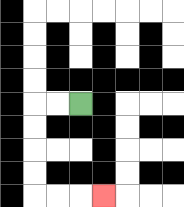{'start': '[3, 4]', 'end': '[4, 8]', 'path_directions': 'L,L,D,D,D,D,R,R,R', 'path_coordinates': '[[3, 4], [2, 4], [1, 4], [1, 5], [1, 6], [1, 7], [1, 8], [2, 8], [3, 8], [4, 8]]'}